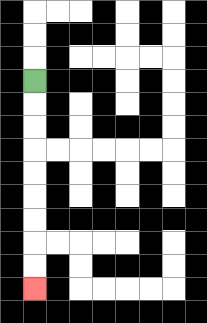{'start': '[1, 3]', 'end': '[1, 12]', 'path_directions': 'D,D,D,D,D,D,D,D,D', 'path_coordinates': '[[1, 3], [1, 4], [1, 5], [1, 6], [1, 7], [1, 8], [1, 9], [1, 10], [1, 11], [1, 12]]'}